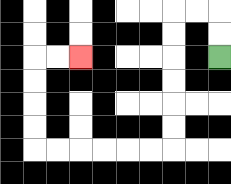{'start': '[9, 2]', 'end': '[3, 2]', 'path_directions': 'U,U,L,L,D,D,D,D,D,D,L,L,L,L,L,L,U,U,U,U,R,R', 'path_coordinates': '[[9, 2], [9, 1], [9, 0], [8, 0], [7, 0], [7, 1], [7, 2], [7, 3], [7, 4], [7, 5], [7, 6], [6, 6], [5, 6], [4, 6], [3, 6], [2, 6], [1, 6], [1, 5], [1, 4], [1, 3], [1, 2], [2, 2], [3, 2]]'}